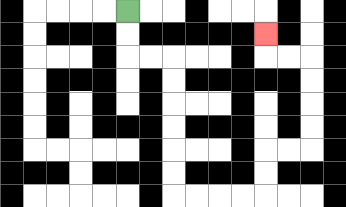{'start': '[5, 0]', 'end': '[11, 1]', 'path_directions': 'D,D,R,R,D,D,D,D,D,D,R,R,R,R,U,U,R,R,U,U,U,U,L,L,U', 'path_coordinates': '[[5, 0], [5, 1], [5, 2], [6, 2], [7, 2], [7, 3], [7, 4], [7, 5], [7, 6], [7, 7], [7, 8], [8, 8], [9, 8], [10, 8], [11, 8], [11, 7], [11, 6], [12, 6], [13, 6], [13, 5], [13, 4], [13, 3], [13, 2], [12, 2], [11, 2], [11, 1]]'}